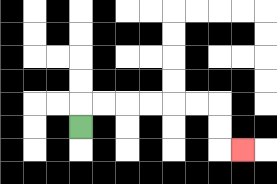{'start': '[3, 5]', 'end': '[10, 6]', 'path_directions': 'U,R,R,R,R,R,R,D,D,R', 'path_coordinates': '[[3, 5], [3, 4], [4, 4], [5, 4], [6, 4], [7, 4], [8, 4], [9, 4], [9, 5], [9, 6], [10, 6]]'}